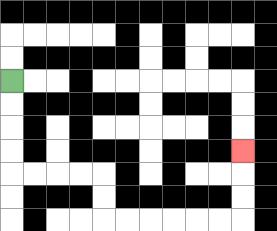{'start': '[0, 3]', 'end': '[10, 6]', 'path_directions': 'D,D,D,D,R,R,R,R,D,D,R,R,R,R,R,R,U,U,U', 'path_coordinates': '[[0, 3], [0, 4], [0, 5], [0, 6], [0, 7], [1, 7], [2, 7], [3, 7], [4, 7], [4, 8], [4, 9], [5, 9], [6, 9], [7, 9], [8, 9], [9, 9], [10, 9], [10, 8], [10, 7], [10, 6]]'}